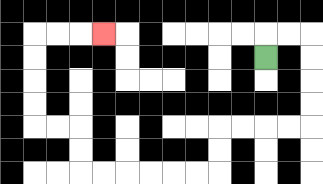{'start': '[11, 2]', 'end': '[4, 1]', 'path_directions': 'U,R,R,D,D,D,D,L,L,L,L,D,D,L,L,L,L,L,L,U,U,L,L,U,U,U,U,R,R,R', 'path_coordinates': '[[11, 2], [11, 1], [12, 1], [13, 1], [13, 2], [13, 3], [13, 4], [13, 5], [12, 5], [11, 5], [10, 5], [9, 5], [9, 6], [9, 7], [8, 7], [7, 7], [6, 7], [5, 7], [4, 7], [3, 7], [3, 6], [3, 5], [2, 5], [1, 5], [1, 4], [1, 3], [1, 2], [1, 1], [2, 1], [3, 1], [4, 1]]'}